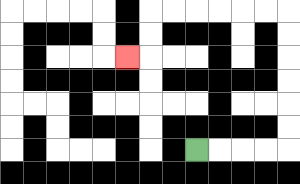{'start': '[8, 6]', 'end': '[5, 2]', 'path_directions': 'R,R,R,R,U,U,U,U,U,U,L,L,L,L,L,L,D,D,L', 'path_coordinates': '[[8, 6], [9, 6], [10, 6], [11, 6], [12, 6], [12, 5], [12, 4], [12, 3], [12, 2], [12, 1], [12, 0], [11, 0], [10, 0], [9, 0], [8, 0], [7, 0], [6, 0], [6, 1], [6, 2], [5, 2]]'}